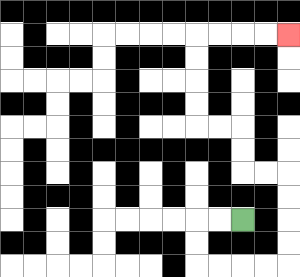{'start': '[10, 9]', 'end': '[12, 1]', 'path_directions': 'L,L,D,D,R,R,R,R,U,U,U,U,L,L,U,U,L,L,U,U,U,U,R,R,R,R', 'path_coordinates': '[[10, 9], [9, 9], [8, 9], [8, 10], [8, 11], [9, 11], [10, 11], [11, 11], [12, 11], [12, 10], [12, 9], [12, 8], [12, 7], [11, 7], [10, 7], [10, 6], [10, 5], [9, 5], [8, 5], [8, 4], [8, 3], [8, 2], [8, 1], [9, 1], [10, 1], [11, 1], [12, 1]]'}